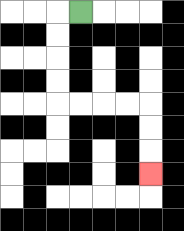{'start': '[3, 0]', 'end': '[6, 7]', 'path_directions': 'L,D,D,D,D,R,R,R,R,D,D,D', 'path_coordinates': '[[3, 0], [2, 0], [2, 1], [2, 2], [2, 3], [2, 4], [3, 4], [4, 4], [5, 4], [6, 4], [6, 5], [6, 6], [6, 7]]'}